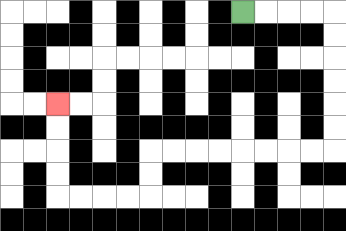{'start': '[10, 0]', 'end': '[2, 4]', 'path_directions': 'R,R,R,R,D,D,D,D,D,D,L,L,L,L,L,L,L,L,D,D,L,L,L,L,U,U,U,U', 'path_coordinates': '[[10, 0], [11, 0], [12, 0], [13, 0], [14, 0], [14, 1], [14, 2], [14, 3], [14, 4], [14, 5], [14, 6], [13, 6], [12, 6], [11, 6], [10, 6], [9, 6], [8, 6], [7, 6], [6, 6], [6, 7], [6, 8], [5, 8], [4, 8], [3, 8], [2, 8], [2, 7], [2, 6], [2, 5], [2, 4]]'}